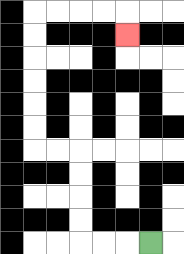{'start': '[6, 10]', 'end': '[5, 1]', 'path_directions': 'L,L,L,U,U,U,U,L,L,U,U,U,U,U,U,R,R,R,R,D', 'path_coordinates': '[[6, 10], [5, 10], [4, 10], [3, 10], [3, 9], [3, 8], [3, 7], [3, 6], [2, 6], [1, 6], [1, 5], [1, 4], [1, 3], [1, 2], [1, 1], [1, 0], [2, 0], [3, 0], [4, 0], [5, 0], [5, 1]]'}